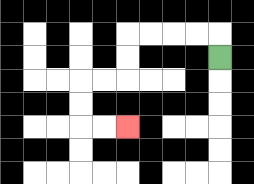{'start': '[9, 2]', 'end': '[5, 5]', 'path_directions': 'U,L,L,L,L,D,D,L,L,D,D,R,R', 'path_coordinates': '[[9, 2], [9, 1], [8, 1], [7, 1], [6, 1], [5, 1], [5, 2], [5, 3], [4, 3], [3, 3], [3, 4], [3, 5], [4, 5], [5, 5]]'}